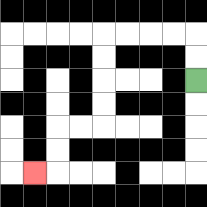{'start': '[8, 3]', 'end': '[1, 7]', 'path_directions': 'U,U,L,L,L,L,D,D,D,D,L,L,D,D,L', 'path_coordinates': '[[8, 3], [8, 2], [8, 1], [7, 1], [6, 1], [5, 1], [4, 1], [4, 2], [4, 3], [4, 4], [4, 5], [3, 5], [2, 5], [2, 6], [2, 7], [1, 7]]'}